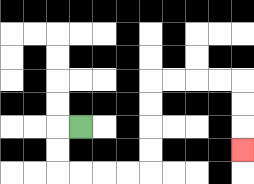{'start': '[3, 5]', 'end': '[10, 6]', 'path_directions': 'L,D,D,R,R,R,R,U,U,U,U,R,R,R,R,D,D,D', 'path_coordinates': '[[3, 5], [2, 5], [2, 6], [2, 7], [3, 7], [4, 7], [5, 7], [6, 7], [6, 6], [6, 5], [6, 4], [6, 3], [7, 3], [8, 3], [9, 3], [10, 3], [10, 4], [10, 5], [10, 6]]'}